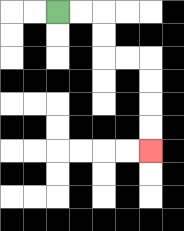{'start': '[2, 0]', 'end': '[6, 6]', 'path_directions': 'R,R,D,D,R,R,D,D,D,D', 'path_coordinates': '[[2, 0], [3, 0], [4, 0], [4, 1], [4, 2], [5, 2], [6, 2], [6, 3], [6, 4], [6, 5], [6, 6]]'}